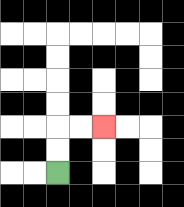{'start': '[2, 7]', 'end': '[4, 5]', 'path_directions': 'U,U,R,R', 'path_coordinates': '[[2, 7], [2, 6], [2, 5], [3, 5], [4, 5]]'}